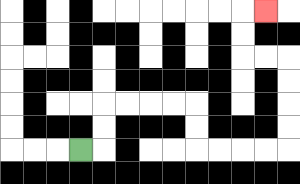{'start': '[3, 6]', 'end': '[11, 0]', 'path_directions': 'R,U,U,R,R,R,R,D,D,R,R,R,R,U,U,U,U,L,L,U,U,R', 'path_coordinates': '[[3, 6], [4, 6], [4, 5], [4, 4], [5, 4], [6, 4], [7, 4], [8, 4], [8, 5], [8, 6], [9, 6], [10, 6], [11, 6], [12, 6], [12, 5], [12, 4], [12, 3], [12, 2], [11, 2], [10, 2], [10, 1], [10, 0], [11, 0]]'}